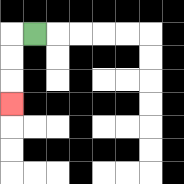{'start': '[1, 1]', 'end': '[0, 4]', 'path_directions': 'L,D,D,D', 'path_coordinates': '[[1, 1], [0, 1], [0, 2], [0, 3], [0, 4]]'}